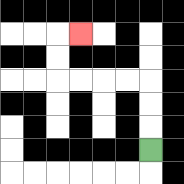{'start': '[6, 6]', 'end': '[3, 1]', 'path_directions': 'U,U,U,L,L,L,L,U,U,R', 'path_coordinates': '[[6, 6], [6, 5], [6, 4], [6, 3], [5, 3], [4, 3], [3, 3], [2, 3], [2, 2], [2, 1], [3, 1]]'}